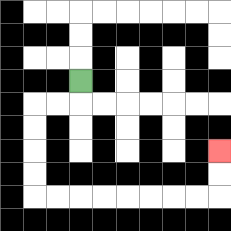{'start': '[3, 3]', 'end': '[9, 6]', 'path_directions': 'D,L,L,D,D,D,D,R,R,R,R,R,R,R,R,U,U', 'path_coordinates': '[[3, 3], [3, 4], [2, 4], [1, 4], [1, 5], [1, 6], [1, 7], [1, 8], [2, 8], [3, 8], [4, 8], [5, 8], [6, 8], [7, 8], [8, 8], [9, 8], [9, 7], [9, 6]]'}